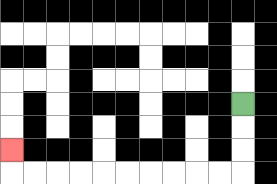{'start': '[10, 4]', 'end': '[0, 6]', 'path_directions': 'D,D,D,L,L,L,L,L,L,L,L,L,L,U', 'path_coordinates': '[[10, 4], [10, 5], [10, 6], [10, 7], [9, 7], [8, 7], [7, 7], [6, 7], [5, 7], [4, 7], [3, 7], [2, 7], [1, 7], [0, 7], [0, 6]]'}